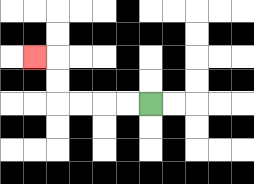{'start': '[6, 4]', 'end': '[1, 2]', 'path_directions': 'L,L,L,L,U,U,L', 'path_coordinates': '[[6, 4], [5, 4], [4, 4], [3, 4], [2, 4], [2, 3], [2, 2], [1, 2]]'}